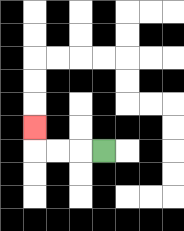{'start': '[4, 6]', 'end': '[1, 5]', 'path_directions': 'L,L,L,U', 'path_coordinates': '[[4, 6], [3, 6], [2, 6], [1, 6], [1, 5]]'}